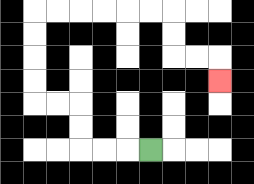{'start': '[6, 6]', 'end': '[9, 3]', 'path_directions': 'L,L,L,U,U,L,L,U,U,U,U,R,R,R,R,R,R,D,D,R,R,D', 'path_coordinates': '[[6, 6], [5, 6], [4, 6], [3, 6], [3, 5], [3, 4], [2, 4], [1, 4], [1, 3], [1, 2], [1, 1], [1, 0], [2, 0], [3, 0], [4, 0], [5, 0], [6, 0], [7, 0], [7, 1], [7, 2], [8, 2], [9, 2], [9, 3]]'}